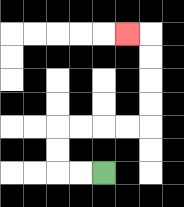{'start': '[4, 7]', 'end': '[5, 1]', 'path_directions': 'L,L,U,U,R,R,R,R,U,U,U,U,L', 'path_coordinates': '[[4, 7], [3, 7], [2, 7], [2, 6], [2, 5], [3, 5], [4, 5], [5, 5], [6, 5], [6, 4], [6, 3], [6, 2], [6, 1], [5, 1]]'}